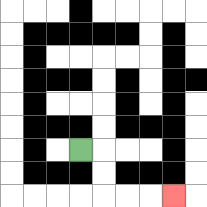{'start': '[3, 6]', 'end': '[7, 8]', 'path_directions': 'R,D,D,R,R,R', 'path_coordinates': '[[3, 6], [4, 6], [4, 7], [4, 8], [5, 8], [6, 8], [7, 8]]'}